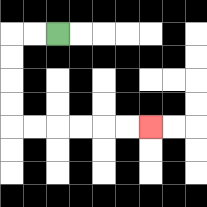{'start': '[2, 1]', 'end': '[6, 5]', 'path_directions': 'L,L,D,D,D,D,R,R,R,R,R,R', 'path_coordinates': '[[2, 1], [1, 1], [0, 1], [0, 2], [0, 3], [0, 4], [0, 5], [1, 5], [2, 5], [3, 5], [4, 5], [5, 5], [6, 5]]'}